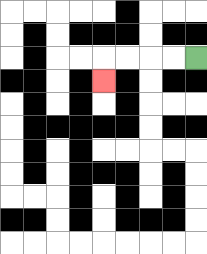{'start': '[8, 2]', 'end': '[4, 3]', 'path_directions': 'L,L,L,L,D', 'path_coordinates': '[[8, 2], [7, 2], [6, 2], [5, 2], [4, 2], [4, 3]]'}